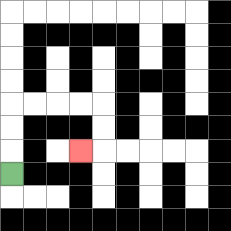{'start': '[0, 7]', 'end': '[3, 6]', 'path_directions': 'U,U,U,R,R,R,R,D,D,L', 'path_coordinates': '[[0, 7], [0, 6], [0, 5], [0, 4], [1, 4], [2, 4], [3, 4], [4, 4], [4, 5], [4, 6], [3, 6]]'}